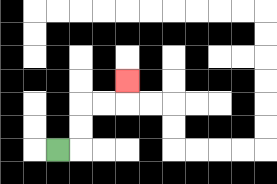{'start': '[2, 6]', 'end': '[5, 3]', 'path_directions': 'R,U,U,R,R,U', 'path_coordinates': '[[2, 6], [3, 6], [3, 5], [3, 4], [4, 4], [5, 4], [5, 3]]'}